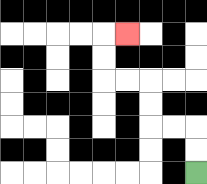{'start': '[8, 7]', 'end': '[5, 1]', 'path_directions': 'U,U,L,L,U,U,L,L,U,U,R', 'path_coordinates': '[[8, 7], [8, 6], [8, 5], [7, 5], [6, 5], [6, 4], [6, 3], [5, 3], [4, 3], [4, 2], [4, 1], [5, 1]]'}